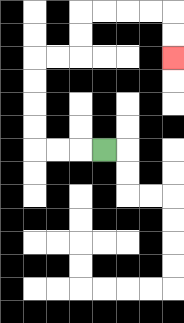{'start': '[4, 6]', 'end': '[7, 2]', 'path_directions': 'L,L,L,U,U,U,U,R,R,U,U,R,R,R,R,D,D', 'path_coordinates': '[[4, 6], [3, 6], [2, 6], [1, 6], [1, 5], [1, 4], [1, 3], [1, 2], [2, 2], [3, 2], [3, 1], [3, 0], [4, 0], [5, 0], [6, 0], [7, 0], [7, 1], [7, 2]]'}